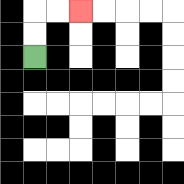{'start': '[1, 2]', 'end': '[3, 0]', 'path_directions': 'U,U,R,R', 'path_coordinates': '[[1, 2], [1, 1], [1, 0], [2, 0], [3, 0]]'}